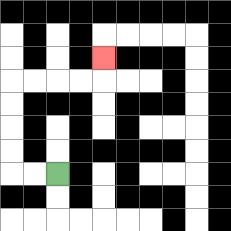{'start': '[2, 7]', 'end': '[4, 2]', 'path_directions': 'L,L,U,U,U,U,R,R,R,R,U', 'path_coordinates': '[[2, 7], [1, 7], [0, 7], [0, 6], [0, 5], [0, 4], [0, 3], [1, 3], [2, 3], [3, 3], [4, 3], [4, 2]]'}